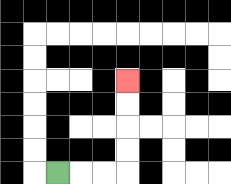{'start': '[2, 7]', 'end': '[5, 3]', 'path_directions': 'R,R,R,U,U,U,U', 'path_coordinates': '[[2, 7], [3, 7], [4, 7], [5, 7], [5, 6], [5, 5], [5, 4], [5, 3]]'}